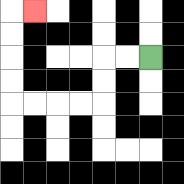{'start': '[6, 2]', 'end': '[1, 0]', 'path_directions': 'L,L,D,D,L,L,L,L,U,U,U,U,R', 'path_coordinates': '[[6, 2], [5, 2], [4, 2], [4, 3], [4, 4], [3, 4], [2, 4], [1, 4], [0, 4], [0, 3], [0, 2], [0, 1], [0, 0], [1, 0]]'}